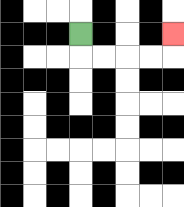{'start': '[3, 1]', 'end': '[7, 1]', 'path_directions': 'D,R,R,R,R,U', 'path_coordinates': '[[3, 1], [3, 2], [4, 2], [5, 2], [6, 2], [7, 2], [7, 1]]'}